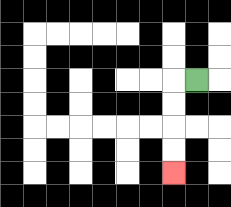{'start': '[8, 3]', 'end': '[7, 7]', 'path_directions': 'L,D,D,D,D', 'path_coordinates': '[[8, 3], [7, 3], [7, 4], [7, 5], [7, 6], [7, 7]]'}